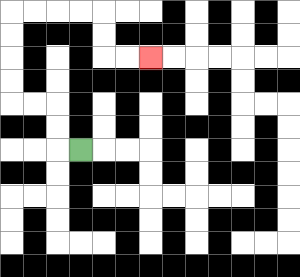{'start': '[3, 6]', 'end': '[6, 2]', 'path_directions': 'L,U,U,L,L,U,U,U,U,R,R,R,R,D,D,R,R', 'path_coordinates': '[[3, 6], [2, 6], [2, 5], [2, 4], [1, 4], [0, 4], [0, 3], [0, 2], [0, 1], [0, 0], [1, 0], [2, 0], [3, 0], [4, 0], [4, 1], [4, 2], [5, 2], [6, 2]]'}